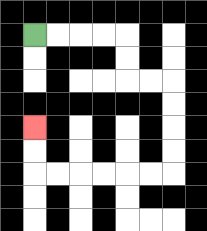{'start': '[1, 1]', 'end': '[1, 5]', 'path_directions': 'R,R,R,R,D,D,R,R,D,D,D,D,L,L,L,L,L,L,U,U', 'path_coordinates': '[[1, 1], [2, 1], [3, 1], [4, 1], [5, 1], [5, 2], [5, 3], [6, 3], [7, 3], [7, 4], [7, 5], [7, 6], [7, 7], [6, 7], [5, 7], [4, 7], [3, 7], [2, 7], [1, 7], [1, 6], [1, 5]]'}